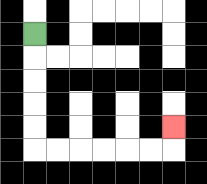{'start': '[1, 1]', 'end': '[7, 5]', 'path_directions': 'D,D,D,D,D,R,R,R,R,R,R,U', 'path_coordinates': '[[1, 1], [1, 2], [1, 3], [1, 4], [1, 5], [1, 6], [2, 6], [3, 6], [4, 6], [5, 6], [6, 6], [7, 6], [7, 5]]'}